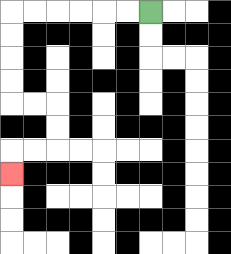{'start': '[6, 0]', 'end': '[0, 7]', 'path_directions': 'L,L,L,L,L,L,D,D,D,D,R,R,D,D,L,L,D', 'path_coordinates': '[[6, 0], [5, 0], [4, 0], [3, 0], [2, 0], [1, 0], [0, 0], [0, 1], [0, 2], [0, 3], [0, 4], [1, 4], [2, 4], [2, 5], [2, 6], [1, 6], [0, 6], [0, 7]]'}